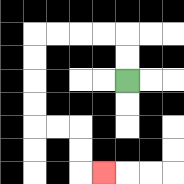{'start': '[5, 3]', 'end': '[4, 7]', 'path_directions': 'U,U,L,L,L,L,D,D,D,D,R,R,D,D,R', 'path_coordinates': '[[5, 3], [5, 2], [5, 1], [4, 1], [3, 1], [2, 1], [1, 1], [1, 2], [1, 3], [1, 4], [1, 5], [2, 5], [3, 5], [3, 6], [3, 7], [4, 7]]'}